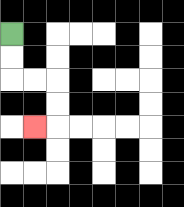{'start': '[0, 1]', 'end': '[1, 5]', 'path_directions': 'D,D,R,R,D,D,L', 'path_coordinates': '[[0, 1], [0, 2], [0, 3], [1, 3], [2, 3], [2, 4], [2, 5], [1, 5]]'}